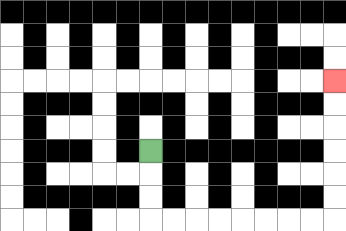{'start': '[6, 6]', 'end': '[14, 3]', 'path_directions': 'D,D,D,R,R,R,R,R,R,R,R,U,U,U,U,U,U', 'path_coordinates': '[[6, 6], [6, 7], [6, 8], [6, 9], [7, 9], [8, 9], [9, 9], [10, 9], [11, 9], [12, 9], [13, 9], [14, 9], [14, 8], [14, 7], [14, 6], [14, 5], [14, 4], [14, 3]]'}